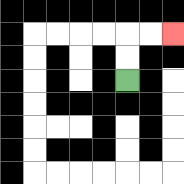{'start': '[5, 3]', 'end': '[7, 1]', 'path_directions': 'U,U,R,R', 'path_coordinates': '[[5, 3], [5, 2], [5, 1], [6, 1], [7, 1]]'}